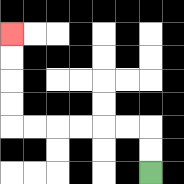{'start': '[6, 7]', 'end': '[0, 1]', 'path_directions': 'U,U,L,L,L,L,L,L,U,U,U,U', 'path_coordinates': '[[6, 7], [6, 6], [6, 5], [5, 5], [4, 5], [3, 5], [2, 5], [1, 5], [0, 5], [0, 4], [0, 3], [0, 2], [0, 1]]'}